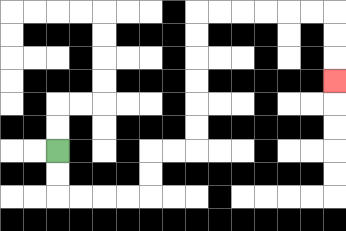{'start': '[2, 6]', 'end': '[14, 3]', 'path_directions': 'D,D,R,R,R,R,U,U,R,R,U,U,U,U,U,U,R,R,R,R,R,R,D,D,D', 'path_coordinates': '[[2, 6], [2, 7], [2, 8], [3, 8], [4, 8], [5, 8], [6, 8], [6, 7], [6, 6], [7, 6], [8, 6], [8, 5], [8, 4], [8, 3], [8, 2], [8, 1], [8, 0], [9, 0], [10, 0], [11, 0], [12, 0], [13, 0], [14, 0], [14, 1], [14, 2], [14, 3]]'}